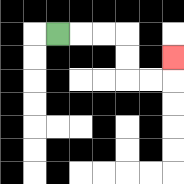{'start': '[2, 1]', 'end': '[7, 2]', 'path_directions': 'R,R,R,D,D,R,R,U', 'path_coordinates': '[[2, 1], [3, 1], [4, 1], [5, 1], [5, 2], [5, 3], [6, 3], [7, 3], [7, 2]]'}